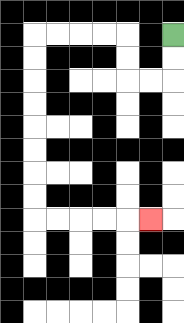{'start': '[7, 1]', 'end': '[6, 9]', 'path_directions': 'D,D,L,L,U,U,L,L,L,L,D,D,D,D,D,D,D,D,R,R,R,R,R', 'path_coordinates': '[[7, 1], [7, 2], [7, 3], [6, 3], [5, 3], [5, 2], [5, 1], [4, 1], [3, 1], [2, 1], [1, 1], [1, 2], [1, 3], [1, 4], [1, 5], [1, 6], [1, 7], [1, 8], [1, 9], [2, 9], [3, 9], [4, 9], [5, 9], [6, 9]]'}